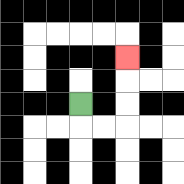{'start': '[3, 4]', 'end': '[5, 2]', 'path_directions': 'D,R,R,U,U,U', 'path_coordinates': '[[3, 4], [3, 5], [4, 5], [5, 5], [5, 4], [5, 3], [5, 2]]'}